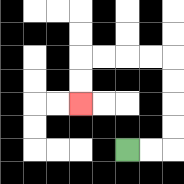{'start': '[5, 6]', 'end': '[3, 4]', 'path_directions': 'R,R,U,U,U,U,L,L,L,L,D,D', 'path_coordinates': '[[5, 6], [6, 6], [7, 6], [7, 5], [7, 4], [7, 3], [7, 2], [6, 2], [5, 2], [4, 2], [3, 2], [3, 3], [3, 4]]'}